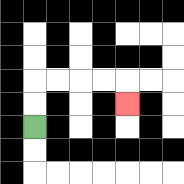{'start': '[1, 5]', 'end': '[5, 4]', 'path_directions': 'U,U,R,R,R,R,D', 'path_coordinates': '[[1, 5], [1, 4], [1, 3], [2, 3], [3, 3], [4, 3], [5, 3], [5, 4]]'}